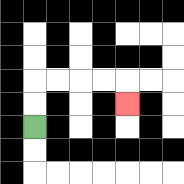{'start': '[1, 5]', 'end': '[5, 4]', 'path_directions': 'U,U,R,R,R,R,D', 'path_coordinates': '[[1, 5], [1, 4], [1, 3], [2, 3], [3, 3], [4, 3], [5, 3], [5, 4]]'}